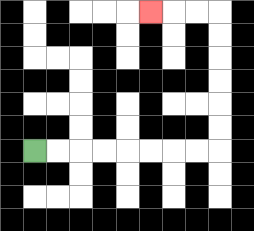{'start': '[1, 6]', 'end': '[6, 0]', 'path_directions': 'R,R,R,R,R,R,R,R,U,U,U,U,U,U,L,L,L', 'path_coordinates': '[[1, 6], [2, 6], [3, 6], [4, 6], [5, 6], [6, 6], [7, 6], [8, 6], [9, 6], [9, 5], [9, 4], [9, 3], [9, 2], [9, 1], [9, 0], [8, 0], [7, 0], [6, 0]]'}